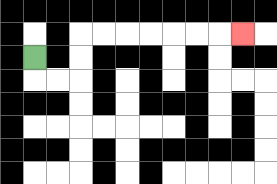{'start': '[1, 2]', 'end': '[10, 1]', 'path_directions': 'D,R,R,U,U,R,R,R,R,R,R,R', 'path_coordinates': '[[1, 2], [1, 3], [2, 3], [3, 3], [3, 2], [3, 1], [4, 1], [5, 1], [6, 1], [7, 1], [8, 1], [9, 1], [10, 1]]'}